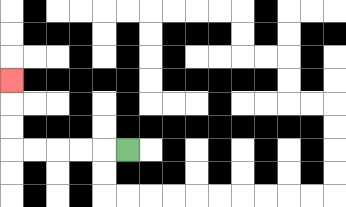{'start': '[5, 6]', 'end': '[0, 3]', 'path_directions': 'L,L,L,L,L,U,U,U', 'path_coordinates': '[[5, 6], [4, 6], [3, 6], [2, 6], [1, 6], [0, 6], [0, 5], [0, 4], [0, 3]]'}